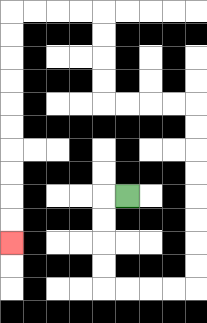{'start': '[5, 8]', 'end': '[0, 10]', 'path_directions': 'L,D,D,D,D,R,R,R,R,U,U,U,U,U,U,U,U,L,L,L,L,U,U,U,U,L,L,L,L,D,D,D,D,D,D,D,D,D,D', 'path_coordinates': '[[5, 8], [4, 8], [4, 9], [4, 10], [4, 11], [4, 12], [5, 12], [6, 12], [7, 12], [8, 12], [8, 11], [8, 10], [8, 9], [8, 8], [8, 7], [8, 6], [8, 5], [8, 4], [7, 4], [6, 4], [5, 4], [4, 4], [4, 3], [4, 2], [4, 1], [4, 0], [3, 0], [2, 0], [1, 0], [0, 0], [0, 1], [0, 2], [0, 3], [0, 4], [0, 5], [0, 6], [0, 7], [0, 8], [0, 9], [0, 10]]'}